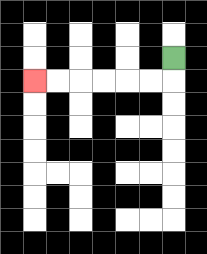{'start': '[7, 2]', 'end': '[1, 3]', 'path_directions': 'D,L,L,L,L,L,L', 'path_coordinates': '[[7, 2], [7, 3], [6, 3], [5, 3], [4, 3], [3, 3], [2, 3], [1, 3]]'}